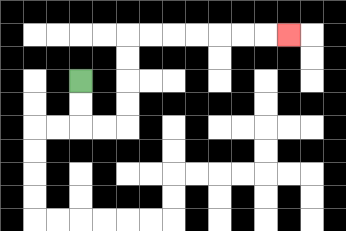{'start': '[3, 3]', 'end': '[12, 1]', 'path_directions': 'D,D,R,R,U,U,U,U,R,R,R,R,R,R,R', 'path_coordinates': '[[3, 3], [3, 4], [3, 5], [4, 5], [5, 5], [5, 4], [5, 3], [5, 2], [5, 1], [6, 1], [7, 1], [8, 1], [9, 1], [10, 1], [11, 1], [12, 1]]'}